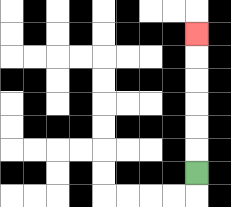{'start': '[8, 7]', 'end': '[8, 1]', 'path_directions': 'U,U,U,U,U,U', 'path_coordinates': '[[8, 7], [8, 6], [8, 5], [8, 4], [8, 3], [8, 2], [8, 1]]'}